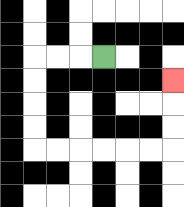{'start': '[4, 2]', 'end': '[7, 3]', 'path_directions': 'L,L,L,D,D,D,D,R,R,R,R,R,R,U,U,U', 'path_coordinates': '[[4, 2], [3, 2], [2, 2], [1, 2], [1, 3], [1, 4], [1, 5], [1, 6], [2, 6], [3, 6], [4, 6], [5, 6], [6, 6], [7, 6], [7, 5], [7, 4], [7, 3]]'}